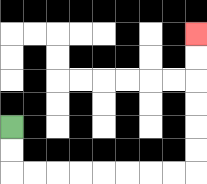{'start': '[0, 5]', 'end': '[8, 1]', 'path_directions': 'D,D,R,R,R,R,R,R,R,R,U,U,U,U,U,U', 'path_coordinates': '[[0, 5], [0, 6], [0, 7], [1, 7], [2, 7], [3, 7], [4, 7], [5, 7], [6, 7], [7, 7], [8, 7], [8, 6], [8, 5], [8, 4], [8, 3], [8, 2], [8, 1]]'}